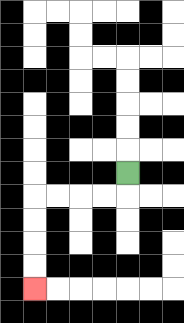{'start': '[5, 7]', 'end': '[1, 12]', 'path_directions': 'D,L,L,L,L,D,D,D,D', 'path_coordinates': '[[5, 7], [5, 8], [4, 8], [3, 8], [2, 8], [1, 8], [1, 9], [1, 10], [1, 11], [1, 12]]'}